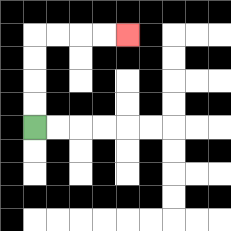{'start': '[1, 5]', 'end': '[5, 1]', 'path_directions': 'U,U,U,U,R,R,R,R', 'path_coordinates': '[[1, 5], [1, 4], [1, 3], [1, 2], [1, 1], [2, 1], [3, 1], [4, 1], [5, 1]]'}